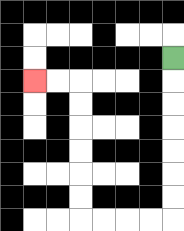{'start': '[7, 2]', 'end': '[1, 3]', 'path_directions': 'D,D,D,D,D,D,D,L,L,L,L,U,U,U,U,U,U,L,L', 'path_coordinates': '[[7, 2], [7, 3], [7, 4], [7, 5], [7, 6], [7, 7], [7, 8], [7, 9], [6, 9], [5, 9], [4, 9], [3, 9], [3, 8], [3, 7], [3, 6], [3, 5], [3, 4], [3, 3], [2, 3], [1, 3]]'}